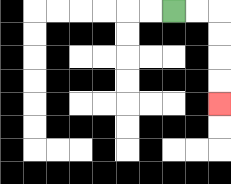{'start': '[7, 0]', 'end': '[9, 4]', 'path_directions': 'R,R,D,D,D,D', 'path_coordinates': '[[7, 0], [8, 0], [9, 0], [9, 1], [9, 2], [9, 3], [9, 4]]'}